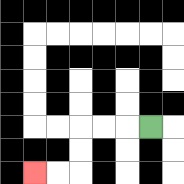{'start': '[6, 5]', 'end': '[1, 7]', 'path_directions': 'L,L,L,D,D,L,L', 'path_coordinates': '[[6, 5], [5, 5], [4, 5], [3, 5], [3, 6], [3, 7], [2, 7], [1, 7]]'}